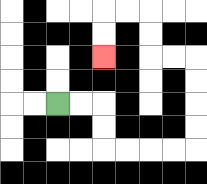{'start': '[2, 4]', 'end': '[4, 2]', 'path_directions': 'R,R,D,D,R,R,R,R,U,U,U,U,L,L,U,U,L,L,D,D', 'path_coordinates': '[[2, 4], [3, 4], [4, 4], [4, 5], [4, 6], [5, 6], [6, 6], [7, 6], [8, 6], [8, 5], [8, 4], [8, 3], [8, 2], [7, 2], [6, 2], [6, 1], [6, 0], [5, 0], [4, 0], [4, 1], [4, 2]]'}